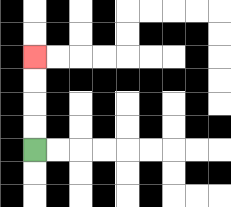{'start': '[1, 6]', 'end': '[1, 2]', 'path_directions': 'U,U,U,U', 'path_coordinates': '[[1, 6], [1, 5], [1, 4], [1, 3], [1, 2]]'}